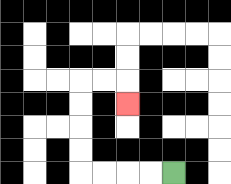{'start': '[7, 7]', 'end': '[5, 4]', 'path_directions': 'L,L,L,L,U,U,U,U,R,R,D', 'path_coordinates': '[[7, 7], [6, 7], [5, 7], [4, 7], [3, 7], [3, 6], [3, 5], [3, 4], [3, 3], [4, 3], [5, 3], [5, 4]]'}